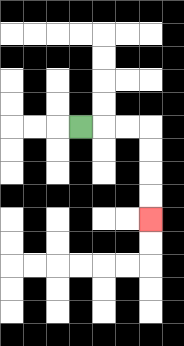{'start': '[3, 5]', 'end': '[6, 9]', 'path_directions': 'R,R,R,D,D,D,D', 'path_coordinates': '[[3, 5], [4, 5], [5, 5], [6, 5], [6, 6], [6, 7], [6, 8], [6, 9]]'}